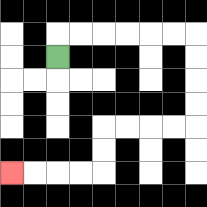{'start': '[2, 2]', 'end': '[0, 7]', 'path_directions': 'U,R,R,R,R,R,R,D,D,D,D,L,L,L,L,D,D,L,L,L,L', 'path_coordinates': '[[2, 2], [2, 1], [3, 1], [4, 1], [5, 1], [6, 1], [7, 1], [8, 1], [8, 2], [8, 3], [8, 4], [8, 5], [7, 5], [6, 5], [5, 5], [4, 5], [4, 6], [4, 7], [3, 7], [2, 7], [1, 7], [0, 7]]'}